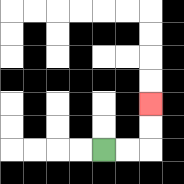{'start': '[4, 6]', 'end': '[6, 4]', 'path_directions': 'R,R,U,U', 'path_coordinates': '[[4, 6], [5, 6], [6, 6], [6, 5], [6, 4]]'}